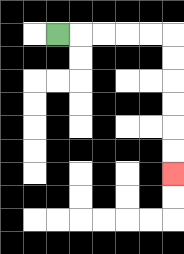{'start': '[2, 1]', 'end': '[7, 7]', 'path_directions': 'R,R,R,R,R,D,D,D,D,D,D', 'path_coordinates': '[[2, 1], [3, 1], [4, 1], [5, 1], [6, 1], [7, 1], [7, 2], [7, 3], [7, 4], [7, 5], [7, 6], [7, 7]]'}